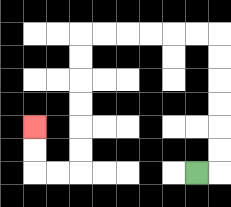{'start': '[8, 7]', 'end': '[1, 5]', 'path_directions': 'R,U,U,U,U,U,U,L,L,L,L,L,L,D,D,D,D,D,D,L,L,U,U', 'path_coordinates': '[[8, 7], [9, 7], [9, 6], [9, 5], [9, 4], [9, 3], [9, 2], [9, 1], [8, 1], [7, 1], [6, 1], [5, 1], [4, 1], [3, 1], [3, 2], [3, 3], [3, 4], [3, 5], [3, 6], [3, 7], [2, 7], [1, 7], [1, 6], [1, 5]]'}